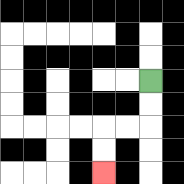{'start': '[6, 3]', 'end': '[4, 7]', 'path_directions': 'D,D,L,L,D,D', 'path_coordinates': '[[6, 3], [6, 4], [6, 5], [5, 5], [4, 5], [4, 6], [4, 7]]'}